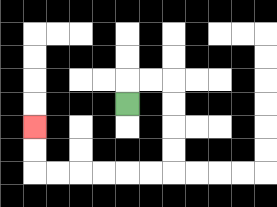{'start': '[5, 4]', 'end': '[1, 5]', 'path_directions': 'U,R,R,D,D,D,D,L,L,L,L,L,L,U,U', 'path_coordinates': '[[5, 4], [5, 3], [6, 3], [7, 3], [7, 4], [7, 5], [7, 6], [7, 7], [6, 7], [5, 7], [4, 7], [3, 7], [2, 7], [1, 7], [1, 6], [1, 5]]'}